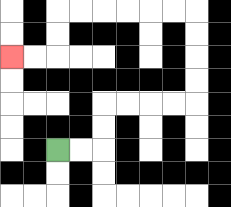{'start': '[2, 6]', 'end': '[0, 2]', 'path_directions': 'R,R,U,U,R,R,R,R,U,U,U,U,L,L,L,L,L,L,D,D,L,L', 'path_coordinates': '[[2, 6], [3, 6], [4, 6], [4, 5], [4, 4], [5, 4], [6, 4], [7, 4], [8, 4], [8, 3], [8, 2], [8, 1], [8, 0], [7, 0], [6, 0], [5, 0], [4, 0], [3, 0], [2, 0], [2, 1], [2, 2], [1, 2], [0, 2]]'}